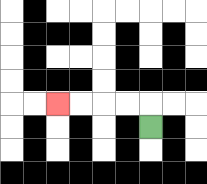{'start': '[6, 5]', 'end': '[2, 4]', 'path_directions': 'U,L,L,L,L', 'path_coordinates': '[[6, 5], [6, 4], [5, 4], [4, 4], [3, 4], [2, 4]]'}